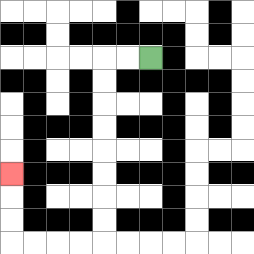{'start': '[6, 2]', 'end': '[0, 7]', 'path_directions': 'L,L,D,D,D,D,D,D,D,D,L,L,L,L,U,U,U', 'path_coordinates': '[[6, 2], [5, 2], [4, 2], [4, 3], [4, 4], [4, 5], [4, 6], [4, 7], [4, 8], [4, 9], [4, 10], [3, 10], [2, 10], [1, 10], [0, 10], [0, 9], [0, 8], [0, 7]]'}